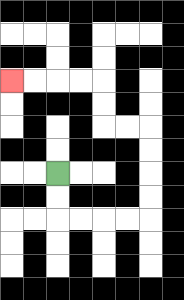{'start': '[2, 7]', 'end': '[0, 3]', 'path_directions': 'D,D,R,R,R,R,U,U,U,U,L,L,U,U,L,L,L,L', 'path_coordinates': '[[2, 7], [2, 8], [2, 9], [3, 9], [4, 9], [5, 9], [6, 9], [6, 8], [6, 7], [6, 6], [6, 5], [5, 5], [4, 5], [4, 4], [4, 3], [3, 3], [2, 3], [1, 3], [0, 3]]'}